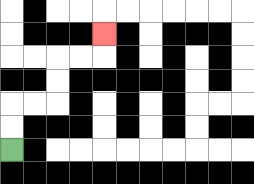{'start': '[0, 6]', 'end': '[4, 1]', 'path_directions': 'U,U,R,R,U,U,R,R,U', 'path_coordinates': '[[0, 6], [0, 5], [0, 4], [1, 4], [2, 4], [2, 3], [2, 2], [3, 2], [4, 2], [4, 1]]'}